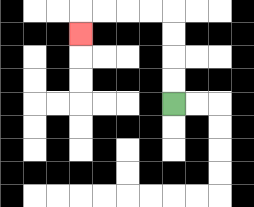{'start': '[7, 4]', 'end': '[3, 1]', 'path_directions': 'U,U,U,U,L,L,L,L,D', 'path_coordinates': '[[7, 4], [7, 3], [7, 2], [7, 1], [7, 0], [6, 0], [5, 0], [4, 0], [3, 0], [3, 1]]'}